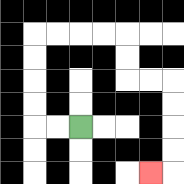{'start': '[3, 5]', 'end': '[6, 7]', 'path_directions': 'L,L,U,U,U,U,R,R,R,R,D,D,R,R,D,D,D,D,L', 'path_coordinates': '[[3, 5], [2, 5], [1, 5], [1, 4], [1, 3], [1, 2], [1, 1], [2, 1], [3, 1], [4, 1], [5, 1], [5, 2], [5, 3], [6, 3], [7, 3], [7, 4], [7, 5], [7, 6], [7, 7], [6, 7]]'}